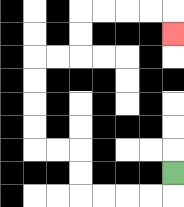{'start': '[7, 7]', 'end': '[7, 1]', 'path_directions': 'D,L,L,L,L,U,U,L,L,U,U,U,U,R,R,U,U,R,R,R,R,D', 'path_coordinates': '[[7, 7], [7, 8], [6, 8], [5, 8], [4, 8], [3, 8], [3, 7], [3, 6], [2, 6], [1, 6], [1, 5], [1, 4], [1, 3], [1, 2], [2, 2], [3, 2], [3, 1], [3, 0], [4, 0], [5, 0], [6, 0], [7, 0], [7, 1]]'}